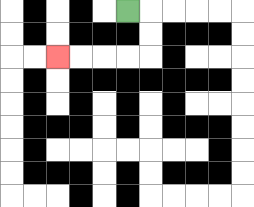{'start': '[5, 0]', 'end': '[2, 2]', 'path_directions': 'R,D,D,L,L,L,L', 'path_coordinates': '[[5, 0], [6, 0], [6, 1], [6, 2], [5, 2], [4, 2], [3, 2], [2, 2]]'}